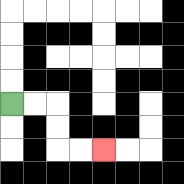{'start': '[0, 4]', 'end': '[4, 6]', 'path_directions': 'R,R,D,D,R,R', 'path_coordinates': '[[0, 4], [1, 4], [2, 4], [2, 5], [2, 6], [3, 6], [4, 6]]'}